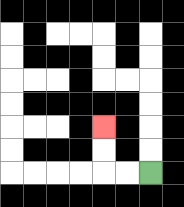{'start': '[6, 7]', 'end': '[4, 5]', 'path_directions': 'L,L,U,U', 'path_coordinates': '[[6, 7], [5, 7], [4, 7], [4, 6], [4, 5]]'}